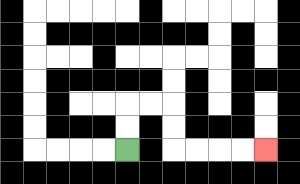{'start': '[5, 6]', 'end': '[11, 6]', 'path_directions': 'U,U,R,R,D,D,R,R,R,R', 'path_coordinates': '[[5, 6], [5, 5], [5, 4], [6, 4], [7, 4], [7, 5], [7, 6], [8, 6], [9, 6], [10, 6], [11, 6]]'}